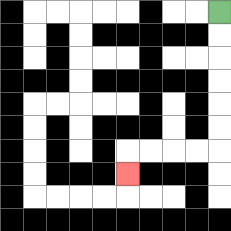{'start': '[9, 0]', 'end': '[5, 7]', 'path_directions': 'D,D,D,D,D,D,L,L,L,L,D', 'path_coordinates': '[[9, 0], [9, 1], [9, 2], [9, 3], [9, 4], [9, 5], [9, 6], [8, 6], [7, 6], [6, 6], [5, 6], [5, 7]]'}